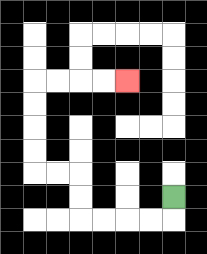{'start': '[7, 8]', 'end': '[5, 3]', 'path_directions': 'D,L,L,L,L,U,U,L,L,U,U,U,U,R,R,R,R', 'path_coordinates': '[[7, 8], [7, 9], [6, 9], [5, 9], [4, 9], [3, 9], [3, 8], [3, 7], [2, 7], [1, 7], [1, 6], [1, 5], [1, 4], [1, 3], [2, 3], [3, 3], [4, 3], [5, 3]]'}